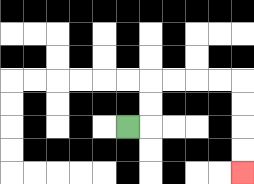{'start': '[5, 5]', 'end': '[10, 7]', 'path_directions': 'R,U,U,R,R,R,R,D,D,D,D', 'path_coordinates': '[[5, 5], [6, 5], [6, 4], [6, 3], [7, 3], [8, 3], [9, 3], [10, 3], [10, 4], [10, 5], [10, 6], [10, 7]]'}